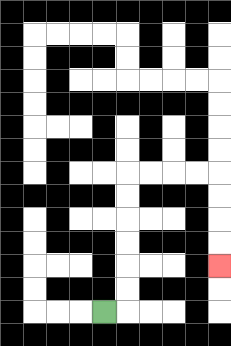{'start': '[4, 13]', 'end': '[9, 11]', 'path_directions': 'R,U,U,U,U,U,U,R,R,R,R,D,D,D,D', 'path_coordinates': '[[4, 13], [5, 13], [5, 12], [5, 11], [5, 10], [5, 9], [5, 8], [5, 7], [6, 7], [7, 7], [8, 7], [9, 7], [9, 8], [9, 9], [9, 10], [9, 11]]'}